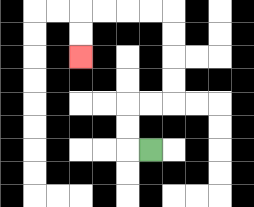{'start': '[6, 6]', 'end': '[3, 2]', 'path_directions': 'L,U,U,R,R,U,U,U,U,L,L,L,L,D,D', 'path_coordinates': '[[6, 6], [5, 6], [5, 5], [5, 4], [6, 4], [7, 4], [7, 3], [7, 2], [7, 1], [7, 0], [6, 0], [5, 0], [4, 0], [3, 0], [3, 1], [3, 2]]'}